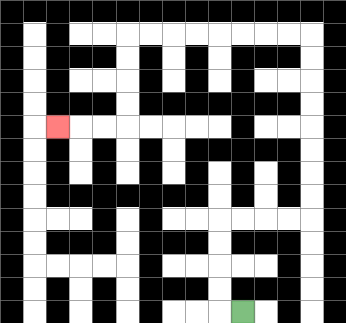{'start': '[10, 13]', 'end': '[2, 5]', 'path_directions': 'L,U,U,U,U,R,R,R,R,U,U,U,U,U,U,U,U,L,L,L,L,L,L,L,L,D,D,D,D,L,L,L', 'path_coordinates': '[[10, 13], [9, 13], [9, 12], [9, 11], [9, 10], [9, 9], [10, 9], [11, 9], [12, 9], [13, 9], [13, 8], [13, 7], [13, 6], [13, 5], [13, 4], [13, 3], [13, 2], [13, 1], [12, 1], [11, 1], [10, 1], [9, 1], [8, 1], [7, 1], [6, 1], [5, 1], [5, 2], [5, 3], [5, 4], [5, 5], [4, 5], [3, 5], [2, 5]]'}